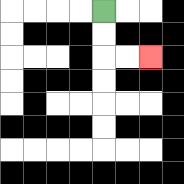{'start': '[4, 0]', 'end': '[6, 2]', 'path_directions': 'D,D,R,R', 'path_coordinates': '[[4, 0], [4, 1], [4, 2], [5, 2], [6, 2]]'}